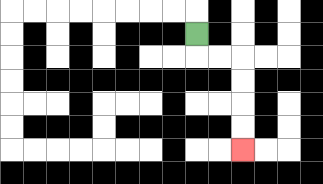{'start': '[8, 1]', 'end': '[10, 6]', 'path_directions': 'D,R,R,D,D,D,D', 'path_coordinates': '[[8, 1], [8, 2], [9, 2], [10, 2], [10, 3], [10, 4], [10, 5], [10, 6]]'}